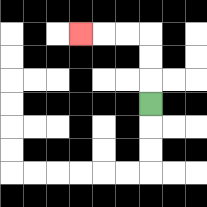{'start': '[6, 4]', 'end': '[3, 1]', 'path_directions': 'U,U,U,L,L,L', 'path_coordinates': '[[6, 4], [6, 3], [6, 2], [6, 1], [5, 1], [4, 1], [3, 1]]'}